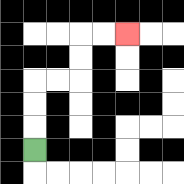{'start': '[1, 6]', 'end': '[5, 1]', 'path_directions': 'U,U,U,R,R,U,U,R,R', 'path_coordinates': '[[1, 6], [1, 5], [1, 4], [1, 3], [2, 3], [3, 3], [3, 2], [3, 1], [4, 1], [5, 1]]'}